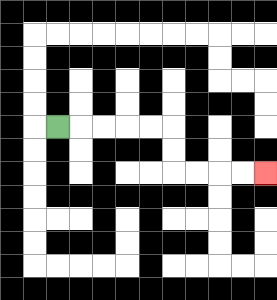{'start': '[2, 5]', 'end': '[11, 7]', 'path_directions': 'R,R,R,R,R,D,D,R,R,R,R', 'path_coordinates': '[[2, 5], [3, 5], [4, 5], [5, 5], [6, 5], [7, 5], [7, 6], [7, 7], [8, 7], [9, 7], [10, 7], [11, 7]]'}